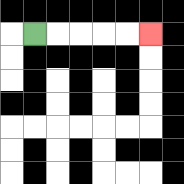{'start': '[1, 1]', 'end': '[6, 1]', 'path_directions': 'R,R,R,R,R', 'path_coordinates': '[[1, 1], [2, 1], [3, 1], [4, 1], [5, 1], [6, 1]]'}